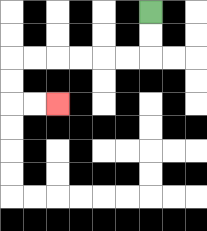{'start': '[6, 0]', 'end': '[2, 4]', 'path_directions': 'D,D,L,L,L,L,L,L,D,D,R,R', 'path_coordinates': '[[6, 0], [6, 1], [6, 2], [5, 2], [4, 2], [3, 2], [2, 2], [1, 2], [0, 2], [0, 3], [0, 4], [1, 4], [2, 4]]'}